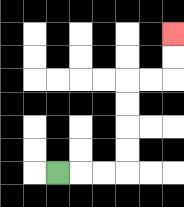{'start': '[2, 7]', 'end': '[7, 1]', 'path_directions': 'R,R,R,U,U,U,U,R,R,U,U', 'path_coordinates': '[[2, 7], [3, 7], [4, 7], [5, 7], [5, 6], [5, 5], [5, 4], [5, 3], [6, 3], [7, 3], [7, 2], [7, 1]]'}